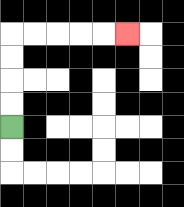{'start': '[0, 5]', 'end': '[5, 1]', 'path_directions': 'U,U,U,U,R,R,R,R,R', 'path_coordinates': '[[0, 5], [0, 4], [0, 3], [0, 2], [0, 1], [1, 1], [2, 1], [3, 1], [4, 1], [5, 1]]'}